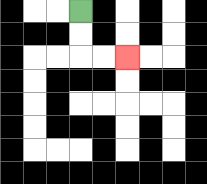{'start': '[3, 0]', 'end': '[5, 2]', 'path_directions': 'D,D,R,R', 'path_coordinates': '[[3, 0], [3, 1], [3, 2], [4, 2], [5, 2]]'}